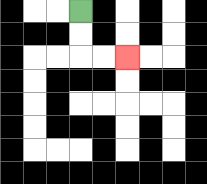{'start': '[3, 0]', 'end': '[5, 2]', 'path_directions': 'D,D,R,R', 'path_coordinates': '[[3, 0], [3, 1], [3, 2], [4, 2], [5, 2]]'}